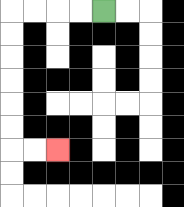{'start': '[4, 0]', 'end': '[2, 6]', 'path_directions': 'L,L,L,L,D,D,D,D,D,D,R,R', 'path_coordinates': '[[4, 0], [3, 0], [2, 0], [1, 0], [0, 0], [0, 1], [0, 2], [0, 3], [0, 4], [0, 5], [0, 6], [1, 6], [2, 6]]'}